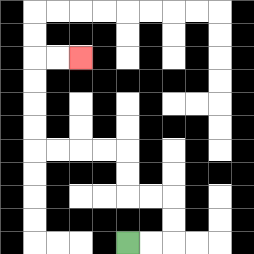{'start': '[5, 10]', 'end': '[3, 2]', 'path_directions': 'R,R,U,U,L,L,U,U,L,L,L,L,U,U,U,U,R,R', 'path_coordinates': '[[5, 10], [6, 10], [7, 10], [7, 9], [7, 8], [6, 8], [5, 8], [5, 7], [5, 6], [4, 6], [3, 6], [2, 6], [1, 6], [1, 5], [1, 4], [1, 3], [1, 2], [2, 2], [3, 2]]'}